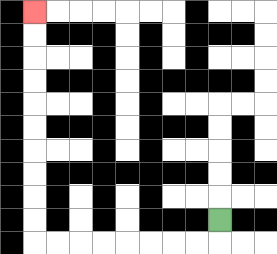{'start': '[9, 9]', 'end': '[1, 0]', 'path_directions': 'D,L,L,L,L,L,L,L,L,U,U,U,U,U,U,U,U,U,U', 'path_coordinates': '[[9, 9], [9, 10], [8, 10], [7, 10], [6, 10], [5, 10], [4, 10], [3, 10], [2, 10], [1, 10], [1, 9], [1, 8], [1, 7], [1, 6], [1, 5], [1, 4], [1, 3], [1, 2], [1, 1], [1, 0]]'}